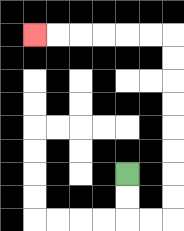{'start': '[5, 7]', 'end': '[1, 1]', 'path_directions': 'D,D,R,R,U,U,U,U,U,U,U,U,L,L,L,L,L,L', 'path_coordinates': '[[5, 7], [5, 8], [5, 9], [6, 9], [7, 9], [7, 8], [7, 7], [7, 6], [7, 5], [7, 4], [7, 3], [7, 2], [7, 1], [6, 1], [5, 1], [4, 1], [3, 1], [2, 1], [1, 1]]'}